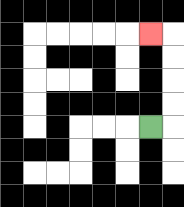{'start': '[6, 5]', 'end': '[6, 1]', 'path_directions': 'R,U,U,U,U,L', 'path_coordinates': '[[6, 5], [7, 5], [7, 4], [7, 3], [7, 2], [7, 1], [6, 1]]'}